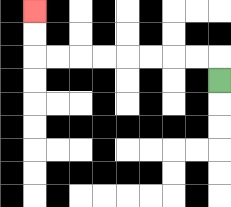{'start': '[9, 3]', 'end': '[1, 0]', 'path_directions': 'U,L,L,L,L,L,L,L,L,U,U', 'path_coordinates': '[[9, 3], [9, 2], [8, 2], [7, 2], [6, 2], [5, 2], [4, 2], [3, 2], [2, 2], [1, 2], [1, 1], [1, 0]]'}